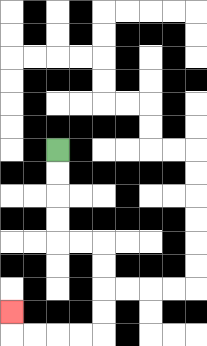{'start': '[2, 6]', 'end': '[0, 13]', 'path_directions': 'D,D,D,D,R,R,D,D,D,D,L,L,L,L,U', 'path_coordinates': '[[2, 6], [2, 7], [2, 8], [2, 9], [2, 10], [3, 10], [4, 10], [4, 11], [4, 12], [4, 13], [4, 14], [3, 14], [2, 14], [1, 14], [0, 14], [0, 13]]'}